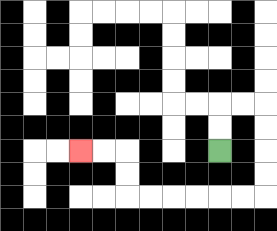{'start': '[9, 6]', 'end': '[3, 6]', 'path_directions': 'U,U,R,R,D,D,D,D,L,L,L,L,L,L,U,U,L,L', 'path_coordinates': '[[9, 6], [9, 5], [9, 4], [10, 4], [11, 4], [11, 5], [11, 6], [11, 7], [11, 8], [10, 8], [9, 8], [8, 8], [7, 8], [6, 8], [5, 8], [5, 7], [5, 6], [4, 6], [3, 6]]'}